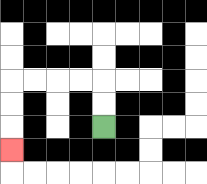{'start': '[4, 5]', 'end': '[0, 6]', 'path_directions': 'U,U,L,L,L,L,D,D,D', 'path_coordinates': '[[4, 5], [4, 4], [4, 3], [3, 3], [2, 3], [1, 3], [0, 3], [0, 4], [0, 5], [0, 6]]'}